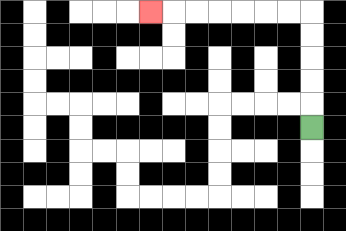{'start': '[13, 5]', 'end': '[6, 0]', 'path_directions': 'U,U,U,U,U,L,L,L,L,L,L,L', 'path_coordinates': '[[13, 5], [13, 4], [13, 3], [13, 2], [13, 1], [13, 0], [12, 0], [11, 0], [10, 0], [9, 0], [8, 0], [7, 0], [6, 0]]'}